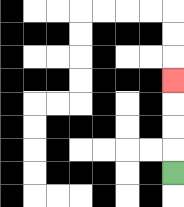{'start': '[7, 7]', 'end': '[7, 3]', 'path_directions': 'U,U,U,U', 'path_coordinates': '[[7, 7], [7, 6], [7, 5], [7, 4], [7, 3]]'}